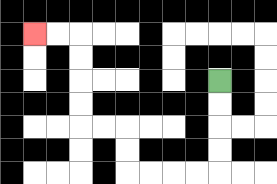{'start': '[9, 3]', 'end': '[1, 1]', 'path_directions': 'D,D,D,D,L,L,L,L,U,U,L,L,U,U,U,U,L,L', 'path_coordinates': '[[9, 3], [9, 4], [9, 5], [9, 6], [9, 7], [8, 7], [7, 7], [6, 7], [5, 7], [5, 6], [5, 5], [4, 5], [3, 5], [3, 4], [3, 3], [3, 2], [3, 1], [2, 1], [1, 1]]'}